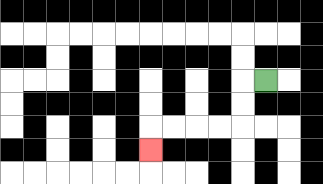{'start': '[11, 3]', 'end': '[6, 6]', 'path_directions': 'L,D,D,L,L,L,L,D', 'path_coordinates': '[[11, 3], [10, 3], [10, 4], [10, 5], [9, 5], [8, 5], [7, 5], [6, 5], [6, 6]]'}